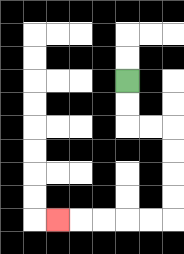{'start': '[5, 3]', 'end': '[2, 9]', 'path_directions': 'D,D,R,R,D,D,D,D,L,L,L,L,L', 'path_coordinates': '[[5, 3], [5, 4], [5, 5], [6, 5], [7, 5], [7, 6], [7, 7], [7, 8], [7, 9], [6, 9], [5, 9], [4, 9], [3, 9], [2, 9]]'}